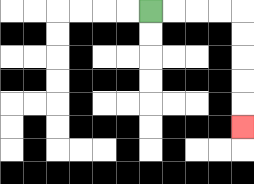{'start': '[6, 0]', 'end': '[10, 5]', 'path_directions': 'R,R,R,R,D,D,D,D,D', 'path_coordinates': '[[6, 0], [7, 0], [8, 0], [9, 0], [10, 0], [10, 1], [10, 2], [10, 3], [10, 4], [10, 5]]'}